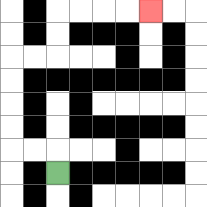{'start': '[2, 7]', 'end': '[6, 0]', 'path_directions': 'U,L,L,U,U,U,U,R,R,U,U,R,R,R,R', 'path_coordinates': '[[2, 7], [2, 6], [1, 6], [0, 6], [0, 5], [0, 4], [0, 3], [0, 2], [1, 2], [2, 2], [2, 1], [2, 0], [3, 0], [4, 0], [5, 0], [6, 0]]'}